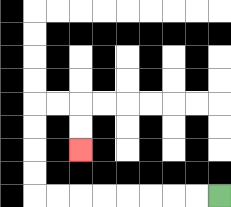{'start': '[9, 8]', 'end': '[3, 6]', 'path_directions': 'L,L,L,L,L,L,L,L,U,U,U,U,R,R,D,D', 'path_coordinates': '[[9, 8], [8, 8], [7, 8], [6, 8], [5, 8], [4, 8], [3, 8], [2, 8], [1, 8], [1, 7], [1, 6], [1, 5], [1, 4], [2, 4], [3, 4], [3, 5], [3, 6]]'}